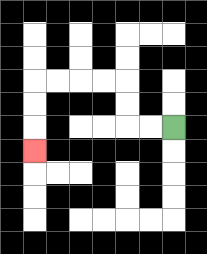{'start': '[7, 5]', 'end': '[1, 6]', 'path_directions': 'L,L,U,U,L,L,L,L,D,D,D', 'path_coordinates': '[[7, 5], [6, 5], [5, 5], [5, 4], [5, 3], [4, 3], [3, 3], [2, 3], [1, 3], [1, 4], [1, 5], [1, 6]]'}